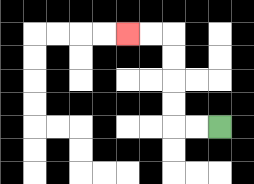{'start': '[9, 5]', 'end': '[5, 1]', 'path_directions': 'L,L,U,U,U,U,L,L', 'path_coordinates': '[[9, 5], [8, 5], [7, 5], [7, 4], [7, 3], [7, 2], [7, 1], [6, 1], [5, 1]]'}